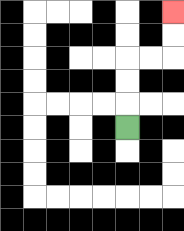{'start': '[5, 5]', 'end': '[7, 0]', 'path_directions': 'U,U,U,R,R,U,U', 'path_coordinates': '[[5, 5], [5, 4], [5, 3], [5, 2], [6, 2], [7, 2], [7, 1], [7, 0]]'}